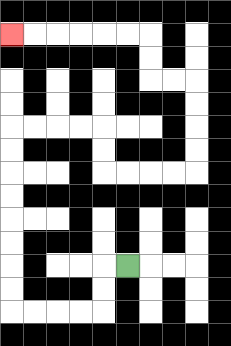{'start': '[5, 11]', 'end': '[0, 1]', 'path_directions': 'L,D,D,L,L,L,L,U,U,U,U,U,U,U,U,R,R,R,R,D,D,R,R,R,R,U,U,U,U,L,L,U,U,L,L,L,L,L,L', 'path_coordinates': '[[5, 11], [4, 11], [4, 12], [4, 13], [3, 13], [2, 13], [1, 13], [0, 13], [0, 12], [0, 11], [0, 10], [0, 9], [0, 8], [0, 7], [0, 6], [0, 5], [1, 5], [2, 5], [3, 5], [4, 5], [4, 6], [4, 7], [5, 7], [6, 7], [7, 7], [8, 7], [8, 6], [8, 5], [8, 4], [8, 3], [7, 3], [6, 3], [6, 2], [6, 1], [5, 1], [4, 1], [3, 1], [2, 1], [1, 1], [0, 1]]'}